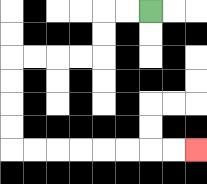{'start': '[6, 0]', 'end': '[8, 6]', 'path_directions': 'L,L,D,D,L,L,L,L,D,D,D,D,R,R,R,R,R,R,R,R', 'path_coordinates': '[[6, 0], [5, 0], [4, 0], [4, 1], [4, 2], [3, 2], [2, 2], [1, 2], [0, 2], [0, 3], [0, 4], [0, 5], [0, 6], [1, 6], [2, 6], [3, 6], [4, 6], [5, 6], [6, 6], [7, 6], [8, 6]]'}